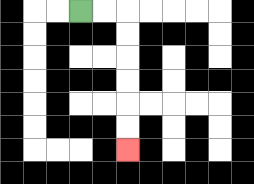{'start': '[3, 0]', 'end': '[5, 6]', 'path_directions': 'R,R,D,D,D,D,D,D', 'path_coordinates': '[[3, 0], [4, 0], [5, 0], [5, 1], [5, 2], [5, 3], [5, 4], [5, 5], [5, 6]]'}